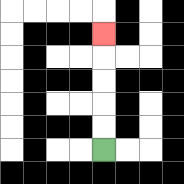{'start': '[4, 6]', 'end': '[4, 1]', 'path_directions': 'U,U,U,U,U', 'path_coordinates': '[[4, 6], [4, 5], [4, 4], [4, 3], [4, 2], [4, 1]]'}